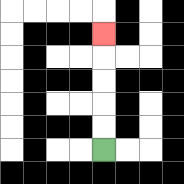{'start': '[4, 6]', 'end': '[4, 1]', 'path_directions': 'U,U,U,U,U', 'path_coordinates': '[[4, 6], [4, 5], [4, 4], [4, 3], [4, 2], [4, 1]]'}